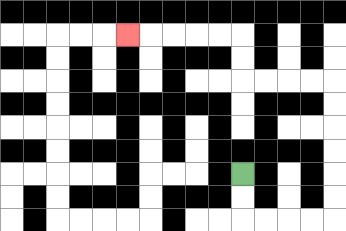{'start': '[10, 7]', 'end': '[5, 1]', 'path_directions': 'D,D,R,R,R,R,U,U,U,U,U,U,L,L,L,L,U,U,L,L,L,L,L', 'path_coordinates': '[[10, 7], [10, 8], [10, 9], [11, 9], [12, 9], [13, 9], [14, 9], [14, 8], [14, 7], [14, 6], [14, 5], [14, 4], [14, 3], [13, 3], [12, 3], [11, 3], [10, 3], [10, 2], [10, 1], [9, 1], [8, 1], [7, 1], [6, 1], [5, 1]]'}